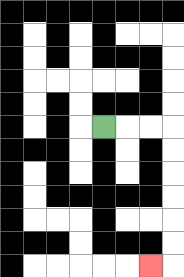{'start': '[4, 5]', 'end': '[6, 11]', 'path_directions': 'R,R,R,D,D,D,D,D,D,L', 'path_coordinates': '[[4, 5], [5, 5], [6, 5], [7, 5], [7, 6], [7, 7], [7, 8], [7, 9], [7, 10], [7, 11], [6, 11]]'}